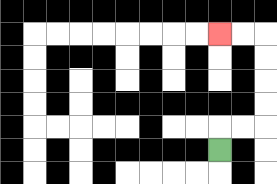{'start': '[9, 6]', 'end': '[9, 1]', 'path_directions': 'U,R,R,U,U,U,U,L,L', 'path_coordinates': '[[9, 6], [9, 5], [10, 5], [11, 5], [11, 4], [11, 3], [11, 2], [11, 1], [10, 1], [9, 1]]'}